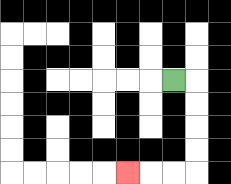{'start': '[7, 3]', 'end': '[5, 7]', 'path_directions': 'R,D,D,D,D,L,L,L', 'path_coordinates': '[[7, 3], [8, 3], [8, 4], [8, 5], [8, 6], [8, 7], [7, 7], [6, 7], [5, 7]]'}